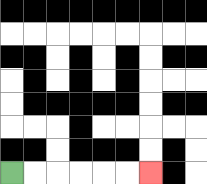{'start': '[0, 7]', 'end': '[6, 7]', 'path_directions': 'R,R,R,R,R,R', 'path_coordinates': '[[0, 7], [1, 7], [2, 7], [3, 7], [4, 7], [5, 7], [6, 7]]'}